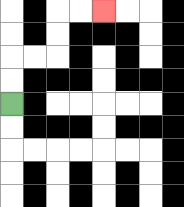{'start': '[0, 4]', 'end': '[4, 0]', 'path_directions': 'U,U,R,R,U,U,R,R', 'path_coordinates': '[[0, 4], [0, 3], [0, 2], [1, 2], [2, 2], [2, 1], [2, 0], [3, 0], [4, 0]]'}